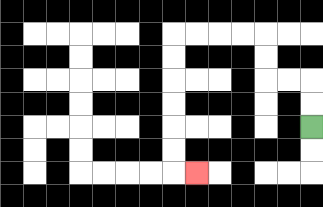{'start': '[13, 5]', 'end': '[8, 7]', 'path_directions': 'U,U,L,L,U,U,L,L,L,L,D,D,D,D,D,D,R', 'path_coordinates': '[[13, 5], [13, 4], [13, 3], [12, 3], [11, 3], [11, 2], [11, 1], [10, 1], [9, 1], [8, 1], [7, 1], [7, 2], [7, 3], [7, 4], [7, 5], [7, 6], [7, 7], [8, 7]]'}